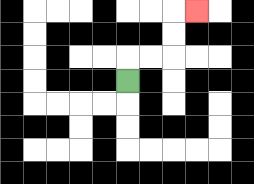{'start': '[5, 3]', 'end': '[8, 0]', 'path_directions': 'U,R,R,U,U,R', 'path_coordinates': '[[5, 3], [5, 2], [6, 2], [7, 2], [7, 1], [7, 0], [8, 0]]'}